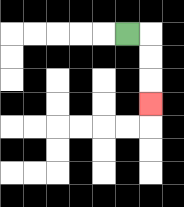{'start': '[5, 1]', 'end': '[6, 4]', 'path_directions': 'R,D,D,D', 'path_coordinates': '[[5, 1], [6, 1], [6, 2], [6, 3], [6, 4]]'}